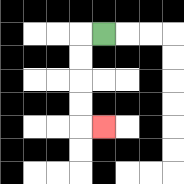{'start': '[4, 1]', 'end': '[4, 5]', 'path_directions': 'L,D,D,D,D,R', 'path_coordinates': '[[4, 1], [3, 1], [3, 2], [3, 3], [3, 4], [3, 5], [4, 5]]'}